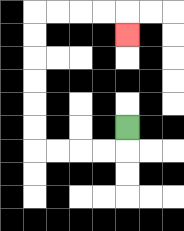{'start': '[5, 5]', 'end': '[5, 1]', 'path_directions': 'D,L,L,L,L,U,U,U,U,U,U,R,R,R,R,D', 'path_coordinates': '[[5, 5], [5, 6], [4, 6], [3, 6], [2, 6], [1, 6], [1, 5], [1, 4], [1, 3], [1, 2], [1, 1], [1, 0], [2, 0], [3, 0], [4, 0], [5, 0], [5, 1]]'}